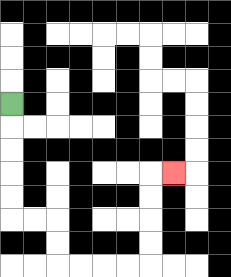{'start': '[0, 4]', 'end': '[7, 7]', 'path_directions': 'D,D,D,D,D,R,R,D,D,R,R,R,R,U,U,U,U,R', 'path_coordinates': '[[0, 4], [0, 5], [0, 6], [0, 7], [0, 8], [0, 9], [1, 9], [2, 9], [2, 10], [2, 11], [3, 11], [4, 11], [5, 11], [6, 11], [6, 10], [6, 9], [6, 8], [6, 7], [7, 7]]'}